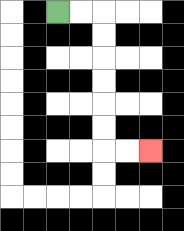{'start': '[2, 0]', 'end': '[6, 6]', 'path_directions': 'R,R,D,D,D,D,D,D,R,R', 'path_coordinates': '[[2, 0], [3, 0], [4, 0], [4, 1], [4, 2], [4, 3], [4, 4], [4, 5], [4, 6], [5, 6], [6, 6]]'}